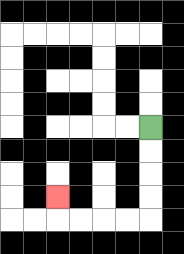{'start': '[6, 5]', 'end': '[2, 8]', 'path_directions': 'D,D,D,D,L,L,L,L,U', 'path_coordinates': '[[6, 5], [6, 6], [6, 7], [6, 8], [6, 9], [5, 9], [4, 9], [3, 9], [2, 9], [2, 8]]'}